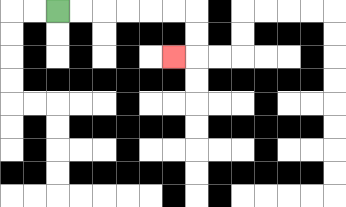{'start': '[2, 0]', 'end': '[7, 2]', 'path_directions': 'R,R,R,R,R,R,D,D,L', 'path_coordinates': '[[2, 0], [3, 0], [4, 0], [5, 0], [6, 0], [7, 0], [8, 0], [8, 1], [8, 2], [7, 2]]'}